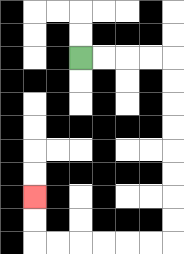{'start': '[3, 2]', 'end': '[1, 8]', 'path_directions': 'R,R,R,R,D,D,D,D,D,D,D,D,L,L,L,L,L,L,U,U', 'path_coordinates': '[[3, 2], [4, 2], [5, 2], [6, 2], [7, 2], [7, 3], [7, 4], [7, 5], [7, 6], [7, 7], [7, 8], [7, 9], [7, 10], [6, 10], [5, 10], [4, 10], [3, 10], [2, 10], [1, 10], [1, 9], [1, 8]]'}